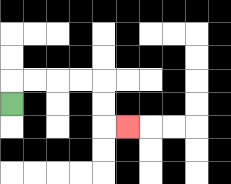{'start': '[0, 4]', 'end': '[5, 5]', 'path_directions': 'U,R,R,R,R,D,D,R', 'path_coordinates': '[[0, 4], [0, 3], [1, 3], [2, 3], [3, 3], [4, 3], [4, 4], [4, 5], [5, 5]]'}